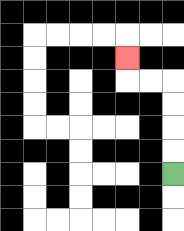{'start': '[7, 7]', 'end': '[5, 2]', 'path_directions': 'U,U,U,U,L,L,U', 'path_coordinates': '[[7, 7], [7, 6], [7, 5], [7, 4], [7, 3], [6, 3], [5, 3], [5, 2]]'}